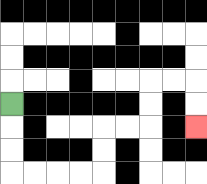{'start': '[0, 4]', 'end': '[8, 5]', 'path_directions': 'D,D,D,R,R,R,R,U,U,R,R,U,U,R,R,D,D', 'path_coordinates': '[[0, 4], [0, 5], [0, 6], [0, 7], [1, 7], [2, 7], [3, 7], [4, 7], [4, 6], [4, 5], [5, 5], [6, 5], [6, 4], [6, 3], [7, 3], [8, 3], [8, 4], [8, 5]]'}